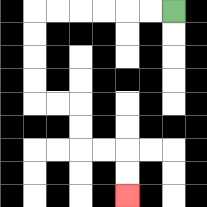{'start': '[7, 0]', 'end': '[5, 8]', 'path_directions': 'L,L,L,L,L,L,D,D,D,D,R,R,D,D,R,R,D,D', 'path_coordinates': '[[7, 0], [6, 0], [5, 0], [4, 0], [3, 0], [2, 0], [1, 0], [1, 1], [1, 2], [1, 3], [1, 4], [2, 4], [3, 4], [3, 5], [3, 6], [4, 6], [5, 6], [5, 7], [5, 8]]'}